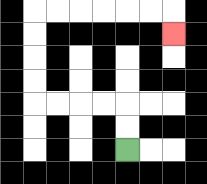{'start': '[5, 6]', 'end': '[7, 1]', 'path_directions': 'U,U,L,L,L,L,U,U,U,U,R,R,R,R,R,R,D', 'path_coordinates': '[[5, 6], [5, 5], [5, 4], [4, 4], [3, 4], [2, 4], [1, 4], [1, 3], [1, 2], [1, 1], [1, 0], [2, 0], [3, 0], [4, 0], [5, 0], [6, 0], [7, 0], [7, 1]]'}